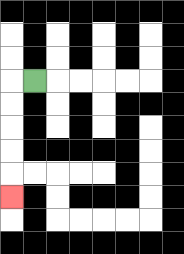{'start': '[1, 3]', 'end': '[0, 8]', 'path_directions': 'L,D,D,D,D,D', 'path_coordinates': '[[1, 3], [0, 3], [0, 4], [0, 5], [0, 6], [0, 7], [0, 8]]'}